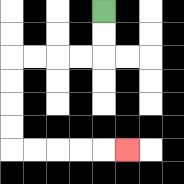{'start': '[4, 0]', 'end': '[5, 6]', 'path_directions': 'D,D,L,L,L,L,D,D,D,D,R,R,R,R,R', 'path_coordinates': '[[4, 0], [4, 1], [4, 2], [3, 2], [2, 2], [1, 2], [0, 2], [0, 3], [0, 4], [0, 5], [0, 6], [1, 6], [2, 6], [3, 6], [4, 6], [5, 6]]'}